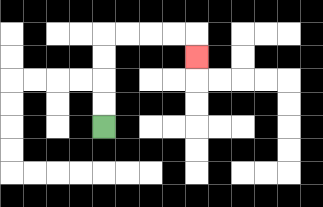{'start': '[4, 5]', 'end': '[8, 2]', 'path_directions': 'U,U,U,U,R,R,R,R,D', 'path_coordinates': '[[4, 5], [4, 4], [4, 3], [4, 2], [4, 1], [5, 1], [6, 1], [7, 1], [8, 1], [8, 2]]'}